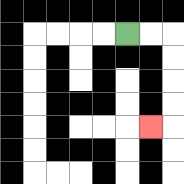{'start': '[5, 1]', 'end': '[6, 5]', 'path_directions': 'R,R,D,D,D,D,L', 'path_coordinates': '[[5, 1], [6, 1], [7, 1], [7, 2], [7, 3], [7, 4], [7, 5], [6, 5]]'}